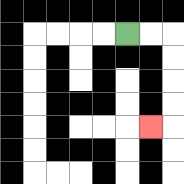{'start': '[5, 1]', 'end': '[6, 5]', 'path_directions': 'R,R,D,D,D,D,L', 'path_coordinates': '[[5, 1], [6, 1], [7, 1], [7, 2], [7, 3], [7, 4], [7, 5], [6, 5]]'}